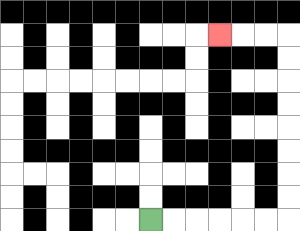{'start': '[6, 9]', 'end': '[9, 1]', 'path_directions': 'R,R,R,R,R,R,U,U,U,U,U,U,U,U,L,L,L', 'path_coordinates': '[[6, 9], [7, 9], [8, 9], [9, 9], [10, 9], [11, 9], [12, 9], [12, 8], [12, 7], [12, 6], [12, 5], [12, 4], [12, 3], [12, 2], [12, 1], [11, 1], [10, 1], [9, 1]]'}